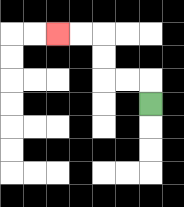{'start': '[6, 4]', 'end': '[2, 1]', 'path_directions': 'U,L,L,U,U,L,L', 'path_coordinates': '[[6, 4], [6, 3], [5, 3], [4, 3], [4, 2], [4, 1], [3, 1], [2, 1]]'}